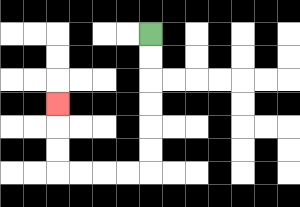{'start': '[6, 1]', 'end': '[2, 4]', 'path_directions': 'D,D,D,D,D,D,L,L,L,L,U,U,U', 'path_coordinates': '[[6, 1], [6, 2], [6, 3], [6, 4], [6, 5], [6, 6], [6, 7], [5, 7], [4, 7], [3, 7], [2, 7], [2, 6], [2, 5], [2, 4]]'}